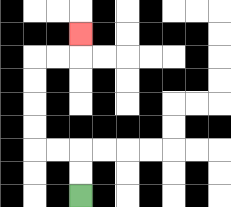{'start': '[3, 8]', 'end': '[3, 1]', 'path_directions': 'U,U,L,L,U,U,U,U,R,R,U', 'path_coordinates': '[[3, 8], [3, 7], [3, 6], [2, 6], [1, 6], [1, 5], [1, 4], [1, 3], [1, 2], [2, 2], [3, 2], [3, 1]]'}